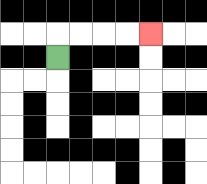{'start': '[2, 2]', 'end': '[6, 1]', 'path_directions': 'U,R,R,R,R', 'path_coordinates': '[[2, 2], [2, 1], [3, 1], [4, 1], [5, 1], [6, 1]]'}